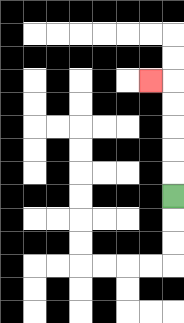{'start': '[7, 8]', 'end': '[6, 3]', 'path_directions': 'U,U,U,U,U,L', 'path_coordinates': '[[7, 8], [7, 7], [7, 6], [7, 5], [7, 4], [7, 3], [6, 3]]'}